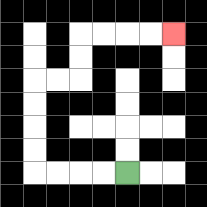{'start': '[5, 7]', 'end': '[7, 1]', 'path_directions': 'L,L,L,L,U,U,U,U,R,R,U,U,R,R,R,R', 'path_coordinates': '[[5, 7], [4, 7], [3, 7], [2, 7], [1, 7], [1, 6], [1, 5], [1, 4], [1, 3], [2, 3], [3, 3], [3, 2], [3, 1], [4, 1], [5, 1], [6, 1], [7, 1]]'}